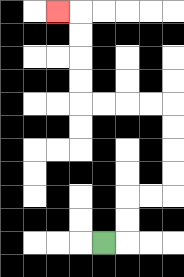{'start': '[4, 10]', 'end': '[2, 0]', 'path_directions': 'R,U,U,R,R,U,U,U,U,L,L,L,L,U,U,U,U,L', 'path_coordinates': '[[4, 10], [5, 10], [5, 9], [5, 8], [6, 8], [7, 8], [7, 7], [7, 6], [7, 5], [7, 4], [6, 4], [5, 4], [4, 4], [3, 4], [3, 3], [3, 2], [3, 1], [3, 0], [2, 0]]'}